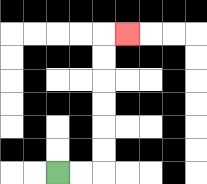{'start': '[2, 7]', 'end': '[5, 1]', 'path_directions': 'R,R,U,U,U,U,U,U,R', 'path_coordinates': '[[2, 7], [3, 7], [4, 7], [4, 6], [4, 5], [4, 4], [4, 3], [4, 2], [4, 1], [5, 1]]'}